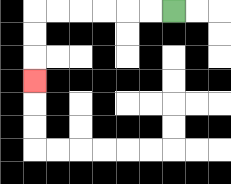{'start': '[7, 0]', 'end': '[1, 3]', 'path_directions': 'L,L,L,L,L,L,D,D,D', 'path_coordinates': '[[7, 0], [6, 0], [5, 0], [4, 0], [3, 0], [2, 0], [1, 0], [1, 1], [1, 2], [1, 3]]'}